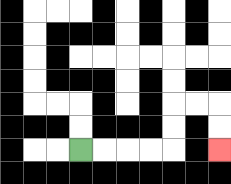{'start': '[3, 6]', 'end': '[9, 6]', 'path_directions': 'R,R,R,R,U,U,R,R,D,D', 'path_coordinates': '[[3, 6], [4, 6], [5, 6], [6, 6], [7, 6], [7, 5], [7, 4], [8, 4], [9, 4], [9, 5], [9, 6]]'}